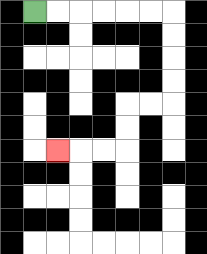{'start': '[1, 0]', 'end': '[2, 6]', 'path_directions': 'R,R,R,R,R,R,D,D,D,D,L,L,D,D,L,L,L', 'path_coordinates': '[[1, 0], [2, 0], [3, 0], [4, 0], [5, 0], [6, 0], [7, 0], [7, 1], [7, 2], [7, 3], [7, 4], [6, 4], [5, 4], [5, 5], [5, 6], [4, 6], [3, 6], [2, 6]]'}